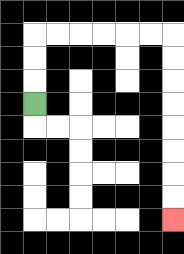{'start': '[1, 4]', 'end': '[7, 9]', 'path_directions': 'U,U,U,R,R,R,R,R,R,D,D,D,D,D,D,D,D', 'path_coordinates': '[[1, 4], [1, 3], [1, 2], [1, 1], [2, 1], [3, 1], [4, 1], [5, 1], [6, 1], [7, 1], [7, 2], [7, 3], [7, 4], [7, 5], [7, 6], [7, 7], [7, 8], [7, 9]]'}